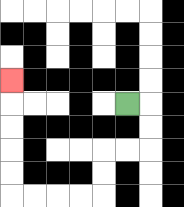{'start': '[5, 4]', 'end': '[0, 3]', 'path_directions': 'R,D,D,L,L,D,D,L,L,L,L,U,U,U,U,U', 'path_coordinates': '[[5, 4], [6, 4], [6, 5], [6, 6], [5, 6], [4, 6], [4, 7], [4, 8], [3, 8], [2, 8], [1, 8], [0, 8], [0, 7], [0, 6], [0, 5], [0, 4], [0, 3]]'}